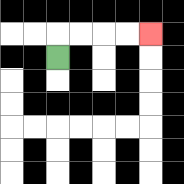{'start': '[2, 2]', 'end': '[6, 1]', 'path_directions': 'U,R,R,R,R', 'path_coordinates': '[[2, 2], [2, 1], [3, 1], [4, 1], [5, 1], [6, 1]]'}